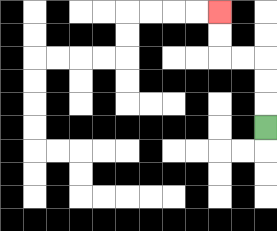{'start': '[11, 5]', 'end': '[9, 0]', 'path_directions': 'U,U,U,L,L,U,U', 'path_coordinates': '[[11, 5], [11, 4], [11, 3], [11, 2], [10, 2], [9, 2], [9, 1], [9, 0]]'}